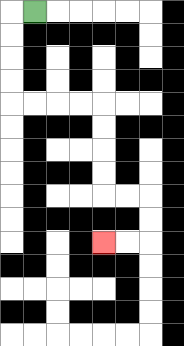{'start': '[1, 0]', 'end': '[4, 10]', 'path_directions': 'L,D,D,D,D,R,R,R,R,D,D,D,D,R,R,D,D,L,L', 'path_coordinates': '[[1, 0], [0, 0], [0, 1], [0, 2], [0, 3], [0, 4], [1, 4], [2, 4], [3, 4], [4, 4], [4, 5], [4, 6], [4, 7], [4, 8], [5, 8], [6, 8], [6, 9], [6, 10], [5, 10], [4, 10]]'}